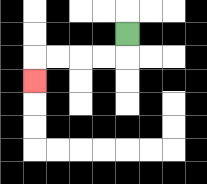{'start': '[5, 1]', 'end': '[1, 3]', 'path_directions': 'D,L,L,L,L,D', 'path_coordinates': '[[5, 1], [5, 2], [4, 2], [3, 2], [2, 2], [1, 2], [1, 3]]'}